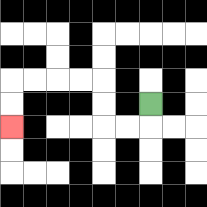{'start': '[6, 4]', 'end': '[0, 5]', 'path_directions': 'D,L,L,U,U,L,L,L,L,D,D', 'path_coordinates': '[[6, 4], [6, 5], [5, 5], [4, 5], [4, 4], [4, 3], [3, 3], [2, 3], [1, 3], [0, 3], [0, 4], [0, 5]]'}